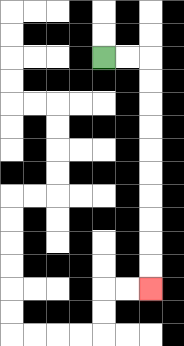{'start': '[4, 2]', 'end': '[6, 12]', 'path_directions': 'R,R,D,D,D,D,D,D,D,D,D,D', 'path_coordinates': '[[4, 2], [5, 2], [6, 2], [6, 3], [6, 4], [6, 5], [6, 6], [6, 7], [6, 8], [6, 9], [6, 10], [6, 11], [6, 12]]'}